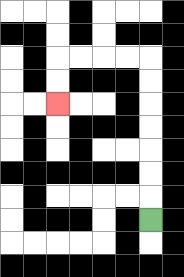{'start': '[6, 9]', 'end': '[2, 4]', 'path_directions': 'U,U,U,U,U,U,U,L,L,L,L,D,D', 'path_coordinates': '[[6, 9], [6, 8], [6, 7], [6, 6], [6, 5], [6, 4], [6, 3], [6, 2], [5, 2], [4, 2], [3, 2], [2, 2], [2, 3], [2, 4]]'}